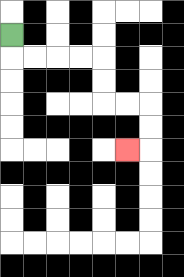{'start': '[0, 1]', 'end': '[5, 6]', 'path_directions': 'D,R,R,R,R,D,D,R,R,D,D,L', 'path_coordinates': '[[0, 1], [0, 2], [1, 2], [2, 2], [3, 2], [4, 2], [4, 3], [4, 4], [5, 4], [6, 4], [6, 5], [6, 6], [5, 6]]'}